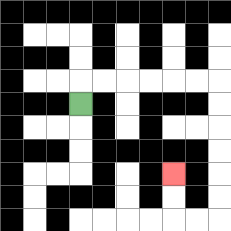{'start': '[3, 4]', 'end': '[7, 7]', 'path_directions': 'U,R,R,R,R,R,R,D,D,D,D,D,D,L,L,U,U', 'path_coordinates': '[[3, 4], [3, 3], [4, 3], [5, 3], [6, 3], [7, 3], [8, 3], [9, 3], [9, 4], [9, 5], [9, 6], [9, 7], [9, 8], [9, 9], [8, 9], [7, 9], [7, 8], [7, 7]]'}